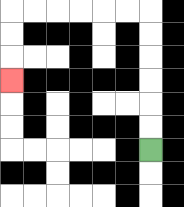{'start': '[6, 6]', 'end': '[0, 3]', 'path_directions': 'U,U,U,U,U,U,L,L,L,L,L,L,D,D,D', 'path_coordinates': '[[6, 6], [6, 5], [6, 4], [6, 3], [6, 2], [6, 1], [6, 0], [5, 0], [4, 0], [3, 0], [2, 0], [1, 0], [0, 0], [0, 1], [0, 2], [0, 3]]'}